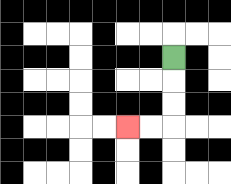{'start': '[7, 2]', 'end': '[5, 5]', 'path_directions': 'D,D,D,L,L', 'path_coordinates': '[[7, 2], [7, 3], [7, 4], [7, 5], [6, 5], [5, 5]]'}